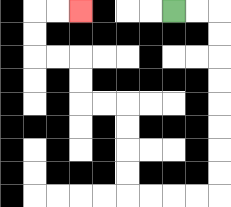{'start': '[7, 0]', 'end': '[3, 0]', 'path_directions': 'R,R,D,D,D,D,D,D,D,D,L,L,L,L,U,U,U,U,L,L,U,U,L,L,U,U,R,R', 'path_coordinates': '[[7, 0], [8, 0], [9, 0], [9, 1], [9, 2], [9, 3], [9, 4], [9, 5], [9, 6], [9, 7], [9, 8], [8, 8], [7, 8], [6, 8], [5, 8], [5, 7], [5, 6], [5, 5], [5, 4], [4, 4], [3, 4], [3, 3], [3, 2], [2, 2], [1, 2], [1, 1], [1, 0], [2, 0], [3, 0]]'}